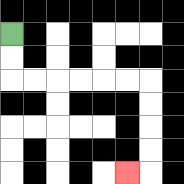{'start': '[0, 1]', 'end': '[5, 7]', 'path_directions': 'D,D,R,R,R,R,R,R,D,D,D,D,L', 'path_coordinates': '[[0, 1], [0, 2], [0, 3], [1, 3], [2, 3], [3, 3], [4, 3], [5, 3], [6, 3], [6, 4], [6, 5], [6, 6], [6, 7], [5, 7]]'}